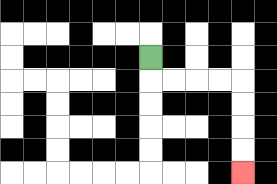{'start': '[6, 2]', 'end': '[10, 7]', 'path_directions': 'D,R,R,R,R,D,D,D,D', 'path_coordinates': '[[6, 2], [6, 3], [7, 3], [8, 3], [9, 3], [10, 3], [10, 4], [10, 5], [10, 6], [10, 7]]'}